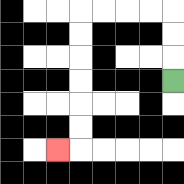{'start': '[7, 3]', 'end': '[2, 6]', 'path_directions': 'U,U,U,L,L,L,L,D,D,D,D,D,D,L', 'path_coordinates': '[[7, 3], [7, 2], [7, 1], [7, 0], [6, 0], [5, 0], [4, 0], [3, 0], [3, 1], [3, 2], [3, 3], [3, 4], [3, 5], [3, 6], [2, 6]]'}